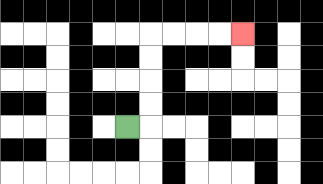{'start': '[5, 5]', 'end': '[10, 1]', 'path_directions': 'R,U,U,U,U,R,R,R,R', 'path_coordinates': '[[5, 5], [6, 5], [6, 4], [6, 3], [6, 2], [6, 1], [7, 1], [8, 1], [9, 1], [10, 1]]'}